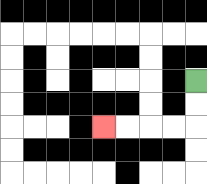{'start': '[8, 3]', 'end': '[4, 5]', 'path_directions': 'D,D,L,L,L,L', 'path_coordinates': '[[8, 3], [8, 4], [8, 5], [7, 5], [6, 5], [5, 5], [4, 5]]'}